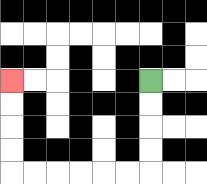{'start': '[6, 3]', 'end': '[0, 3]', 'path_directions': 'D,D,D,D,L,L,L,L,L,L,U,U,U,U', 'path_coordinates': '[[6, 3], [6, 4], [6, 5], [6, 6], [6, 7], [5, 7], [4, 7], [3, 7], [2, 7], [1, 7], [0, 7], [0, 6], [0, 5], [0, 4], [0, 3]]'}